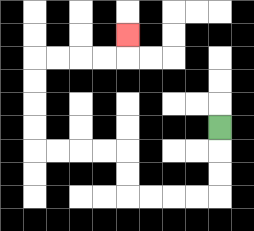{'start': '[9, 5]', 'end': '[5, 1]', 'path_directions': 'D,D,D,L,L,L,L,U,U,L,L,L,L,U,U,U,U,R,R,R,R,U', 'path_coordinates': '[[9, 5], [9, 6], [9, 7], [9, 8], [8, 8], [7, 8], [6, 8], [5, 8], [5, 7], [5, 6], [4, 6], [3, 6], [2, 6], [1, 6], [1, 5], [1, 4], [1, 3], [1, 2], [2, 2], [3, 2], [4, 2], [5, 2], [5, 1]]'}